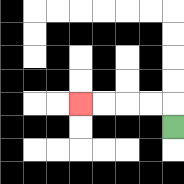{'start': '[7, 5]', 'end': '[3, 4]', 'path_directions': 'U,L,L,L,L', 'path_coordinates': '[[7, 5], [7, 4], [6, 4], [5, 4], [4, 4], [3, 4]]'}